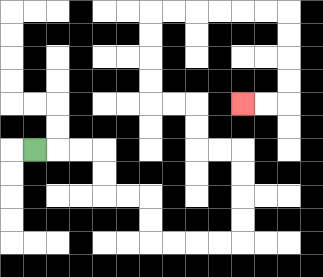{'start': '[1, 6]', 'end': '[10, 4]', 'path_directions': 'R,R,R,D,D,R,R,D,D,R,R,R,R,U,U,U,U,L,L,U,U,L,L,U,U,U,U,R,R,R,R,R,R,D,D,D,D,L,L', 'path_coordinates': '[[1, 6], [2, 6], [3, 6], [4, 6], [4, 7], [4, 8], [5, 8], [6, 8], [6, 9], [6, 10], [7, 10], [8, 10], [9, 10], [10, 10], [10, 9], [10, 8], [10, 7], [10, 6], [9, 6], [8, 6], [8, 5], [8, 4], [7, 4], [6, 4], [6, 3], [6, 2], [6, 1], [6, 0], [7, 0], [8, 0], [9, 0], [10, 0], [11, 0], [12, 0], [12, 1], [12, 2], [12, 3], [12, 4], [11, 4], [10, 4]]'}